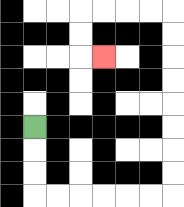{'start': '[1, 5]', 'end': '[4, 2]', 'path_directions': 'D,D,D,R,R,R,R,R,R,U,U,U,U,U,U,U,U,L,L,L,L,D,D,R', 'path_coordinates': '[[1, 5], [1, 6], [1, 7], [1, 8], [2, 8], [3, 8], [4, 8], [5, 8], [6, 8], [7, 8], [7, 7], [7, 6], [7, 5], [7, 4], [7, 3], [7, 2], [7, 1], [7, 0], [6, 0], [5, 0], [4, 0], [3, 0], [3, 1], [3, 2], [4, 2]]'}